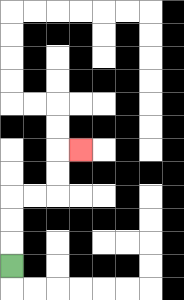{'start': '[0, 11]', 'end': '[3, 6]', 'path_directions': 'U,U,U,R,R,U,U,R', 'path_coordinates': '[[0, 11], [0, 10], [0, 9], [0, 8], [1, 8], [2, 8], [2, 7], [2, 6], [3, 6]]'}